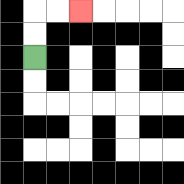{'start': '[1, 2]', 'end': '[3, 0]', 'path_directions': 'U,U,R,R', 'path_coordinates': '[[1, 2], [1, 1], [1, 0], [2, 0], [3, 0]]'}